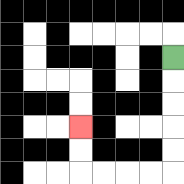{'start': '[7, 2]', 'end': '[3, 5]', 'path_directions': 'D,D,D,D,D,L,L,L,L,U,U', 'path_coordinates': '[[7, 2], [7, 3], [7, 4], [7, 5], [7, 6], [7, 7], [6, 7], [5, 7], [4, 7], [3, 7], [3, 6], [3, 5]]'}